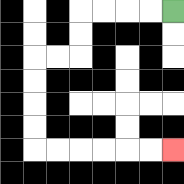{'start': '[7, 0]', 'end': '[7, 6]', 'path_directions': 'L,L,L,L,D,D,L,L,D,D,D,D,R,R,R,R,R,R', 'path_coordinates': '[[7, 0], [6, 0], [5, 0], [4, 0], [3, 0], [3, 1], [3, 2], [2, 2], [1, 2], [1, 3], [1, 4], [1, 5], [1, 6], [2, 6], [3, 6], [4, 6], [5, 6], [6, 6], [7, 6]]'}